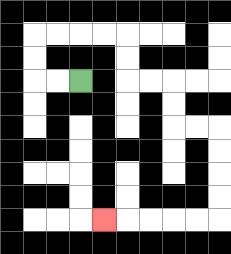{'start': '[3, 3]', 'end': '[4, 9]', 'path_directions': 'L,L,U,U,R,R,R,R,D,D,R,R,D,D,R,R,D,D,D,D,L,L,L,L,L', 'path_coordinates': '[[3, 3], [2, 3], [1, 3], [1, 2], [1, 1], [2, 1], [3, 1], [4, 1], [5, 1], [5, 2], [5, 3], [6, 3], [7, 3], [7, 4], [7, 5], [8, 5], [9, 5], [9, 6], [9, 7], [9, 8], [9, 9], [8, 9], [7, 9], [6, 9], [5, 9], [4, 9]]'}